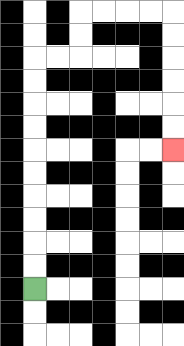{'start': '[1, 12]', 'end': '[7, 6]', 'path_directions': 'U,U,U,U,U,U,U,U,U,U,R,R,U,U,R,R,R,R,D,D,D,D,D,D', 'path_coordinates': '[[1, 12], [1, 11], [1, 10], [1, 9], [1, 8], [1, 7], [1, 6], [1, 5], [1, 4], [1, 3], [1, 2], [2, 2], [3, 2], [3, 1], [3, 0], [4, 0], [5, 0], [6, 0], [7, 0], [7, 1], [7, 2], [7, 3], [7, 4], [7, 5], [7, 6]]'}